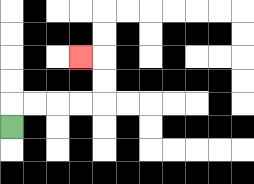{'start': '[0, 5]', 'end': '[3, 2]', 'path_directions': 'U,R,R,R,R,U,U,L', 'path_coordinates': '[[0, 5], [0, 4], [1, 4], [2, 4], [3, 4], [4, 4], [4, 3], [4, 2], [3, 2]]'}